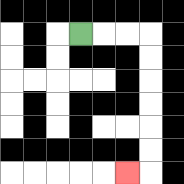{'start': '[3, 1]', 'end': '[5, 7]', 'path_directions': 'R,R,R,D,D,D,D,D,D,L', 'path_coordinates': '[[3, 1], [4, 1], [5, 1], [6, 1], [6, 2], [6, 3], [6, 4], [6, 5], [6, 6], [6, 7], [5, 7]]'}